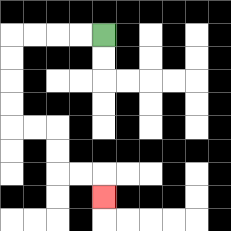{'start': '[4, 1]', 'end': '[4, 8]', 'path_directions': 'L,L,L,L,D,D,D,D,R,R,D,D,R,R,D', 'path_coordinates': '[[4, 1], [3, 1], [2, 1], [1, 1], [0, 1], [0, 2], [0, 3], [0, 4], [0, 5], [1, 5], [2, 5], [2, 6], [2, 7], [3, 7], [4, 7], [4, 8]]'}